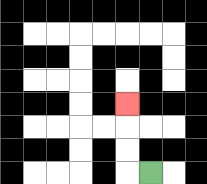{'start': '[6, 7]', 'end': '[5, 4]', 'path_directions': 'L,U,U,U', 'path_coordinates': '[[6, 7], [5, 7], [5, 6], [5, 5], [5, 4]]'}